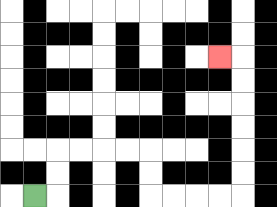{'start': '[1, 8]', 'end': '[9, 2]', 'path_directions': 'R,U,U,R,R,R,R,D,D,R,R,R,R,U,U,U,U,U,U,L', 'path_coordinates': '[[1, 8], [2, 8], [2, 7], [2, 6], [3, 6], [4, 6], [5, 6], [6, 6], [6, 7], [6, 8], [7, 8], [8, 8], [9, 8], [10, 8], [10, 7], [10, 6], [10, 5], [10, 4], [10, 3], [10, 2], [9, 2]]'}